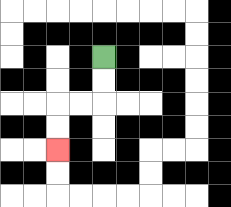{'start': '[4, 2]', 'end': '[2, 6]', 'path_directions': 'D,D,L,L,D,D', 'path_coordinates': '[[4, 2], [4, 3], [4, 4], [3, 4], [2, 4], [2, 5], [2, 6]]'}